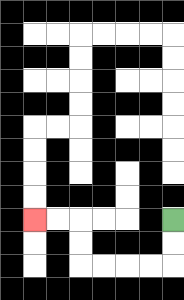{'start': '[7, 9]', 'end': '[1, 9]', 'path_directions': 'D,D,L,L,L,L,U,U,L,L', 'path_coordinates': '[[7, 9], [7, 10], [7, 11], [6, 11], [5, 11], [4, 11], [3, 11], [3, 10], [3, 9], [2, 9], [1, 9]]'}